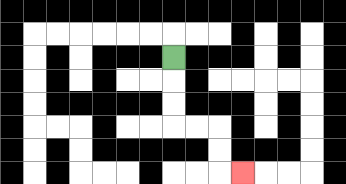{'start': '[7, 2]', 'end': '[10, 7]', 'path_directions': 'D,D,D,R,R,D,D,R', 'path_coordinates': '[[7, 2], [7, 3], [7, 4], [7, 5], [8, 5], [9, 5], [9, 6], [9, 7], [10, 7]]'}